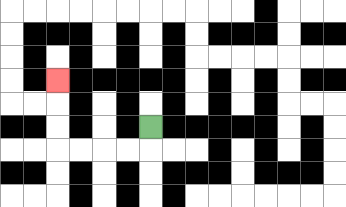{'start': '[6, 5]', 'end': '[2, 3]', 'path_directions': 'D,L,L,L,L,U,U,U', 'path_coordinates': '[[6, 5], [6, 6], [5, 6], [4, 6], [3, 6], [2, 6], [2, 5], [2, 4], [2, 3]]'}